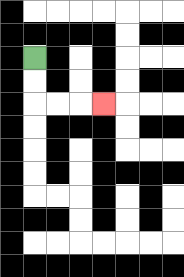{'start': '[1, 2]', 'end': '[4, 4]', 'path_directions': 'D,D,R,R,R', 'path_coordinates': '[[1, 2], [1, 3], [1, 4], [2, 4], [3, 4], [4, 4]]'}